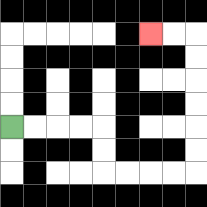{'start': '[0, 5]', 'end': '[6, 1]', 'path_directions': 'R,R,R,R,D,D,R,R,R,R,U,U,U,U,U,U,L,L', 'path_coordinates': '[[0, 5], [1, 5], [2, 5], [3, 5], [4, 5], [4, 6], [4, 7], [5, 7], [6, 7], [7, 7], [8, 7], [8, 6], [8, 5], [8, 4], [8, 3], [8, 2], [8, 1], [7, 1], [6, 1]]'}